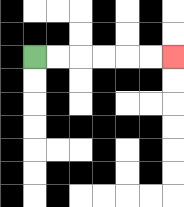{'start': '[1, 2]', 'end': '[7, 2]', 'path_directions': 'R,R,R,R,R,R', 'path_coordinates': '[[1, 2], [2, 2], [3, 2], [4, 2], [5, 2], [6, 2], [7, 2]]'}